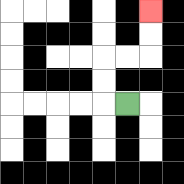{'start': '[5, 4]', 'end': '[6, 0]', 'path_directions': 'L,U,U,R,R,U,U', 'path_coordinates': '[[5, 4], [4, 4], [4, 3], [4, 2], [5, 2], [6, 2], [6, 1], [6, 0]]'}